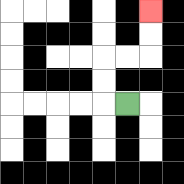{'start': '[5, 4]', 'end': '[6, 0]', 'path_directions': 'L,U,U,R,R,U,U', 'path_coordinates': '[[5, 4], [4, 4], [4, 3], [4, 2], [5, 2], [6, 2], [6, 1], [6, 0]]'}